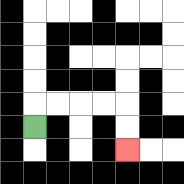{'start': '[1, 5]', 'end': '[5, 6]', 'path_directions': 'U,R,R,R,R,D,D', 'path_coordinates': '[[1, 5], [1, 4], [2, 4], [3, 4], [4, 4], [5, 4], [5, 5], [5, 6]]'}